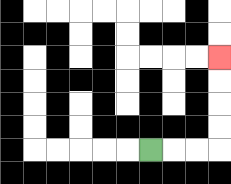{'start': '[6, 6]', 'end': '[9, 2]', 'path_directions': 'R,R,R,U,U,U,U', 'path_coordinates': '[[6, 6], [7, 6], [8, 6], [9, 6], [9, 5], [9, 4], [9, 3], [9, 2]]'}